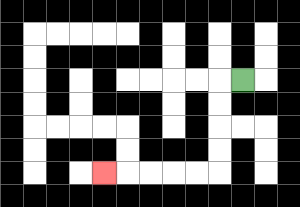{'start': '[10, 3]', 'end': '[4, 7]', 'path_directions': 'L,D,D,D,D,L,L,L,L,L', 'path_coordinates': '[[10, 3], [9, 3], [9, 4], [9, 5], [9, 6], [9, 7], [8, 7], [7, 7], [6, 7], [5, 7], [4, 7]]'}